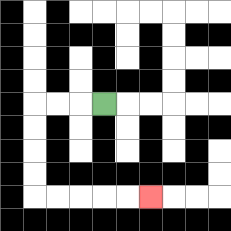{'start': '[4, 4]', 'end': '[6, 8]', 'path_directions': 'L,L,L,D,D,D,D,R,R,R,R,R', 'path_coordinates': '[[4, 4], [3, 4], [2, 4], [1, 4], [1, 5], [1, 6], [1, 7], [1, 8], [2, 8], [3, 8], [4, 8], [5, 8], [6, 8]]'}